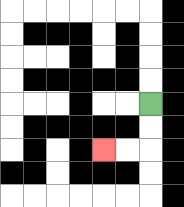{'start': '[6, 4]', 'end': '[4, 6]', 'path_directions': 'D,D,L,L', 'path_coordinates': '[[6, 4], [6, 5], [6, 6], [5, 6], [4, 6]]'}